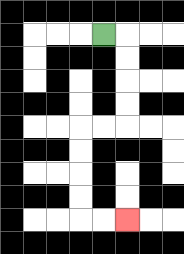{'start': '[4, 1]', 'end': '[5, 9]', 'path_directions': 'R,D,D,D,D,L,L,D,D,D,D,R,R', 'path_coordinates': '[[4, 1], [5, 1], [5, 2], [5, 3], [5, 4], [5, 5], [4, 5], [3, 5], [3, 6], [3, 7], [3, 8], [3, 9], [4, 9], [5, 9]]'}